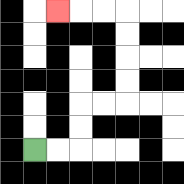{'start': '[1, 6]', 'end': '[2, 0]', 'path_directions': 'R,R,U,U,R,R,U,U,U,U,L,L,L', 'path_coordinates': '[[1, 6], [2, 6], [3, 6], [3, 5], [3, 4], [4, 4], [5, 4], [5, 3], [5, 2], [5, 1], [5, 0], [4, 0], [3, 0], [2, 0]]'}